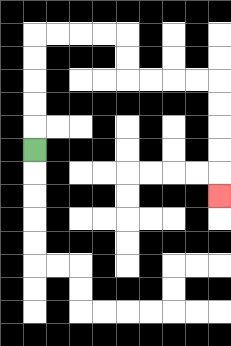{'start': '[1, 6]', 'end': '[9, 8]', 'path_directions': 'U,U,U,U,U,R,R,R,R,D,D,R,R,R,R,D,D,D,D,D', 'path_coordinates': '[[1, 6], [1, 5], [1, 4], [1, 3], [1, 2], [1, 1], [2, 1], [3, 1], [4, 1], [5, 1], [5, 2], [5, 3], [6, 3], [7, 3], [8, 3], [9, 3], [9, 4], [9, 5], [9, 6], [9, 7], [9, 8]]'}